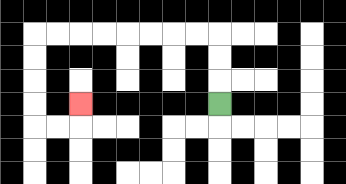{'start': '[9, 4]', 'end': '[3, 4]', 'path_directions': 'U,U,U,L,L,L,L,L,L,L,L,D,D,D,D,R,R,U', 'path_coordinates': '[[9, 4], [9, 3], [9, 2], [9, 1], [8, 1], [7, 1], [6, 1], [5, 1], [4, 1], [3, 1], [2, 1], [1, 1], [1, 2], [1, 3], [1, 4], [1, 5], [2, 5], [3, 5], [3, 4]]'}